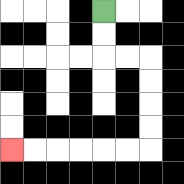{'start': '[4, 0]', 'end': '[0, 6]', 'path_directions': 'D,D,R,R,D,D,D,D,L,L,L,L,L,L', 'path_coordinates': '[[4, 0], [4, 1], [4, 2], [5, 2], [6, 2], [6, 3], [6, 4], [6, 5], [6, 6], [5, 6], [4, 6], [3, 6], [2, 6], [1, 6], [0, 6]]'}